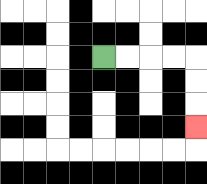{'start': '[4, 2]', 'end': '[8, 5]', 'path_directions': 'R,R,R,R,D,D,D', 'path_coordinates': '[[4, 2], [5, 2], [6, 2], [7, 2], [8, 2], [8, 3], [8, 4], [8, 5]]'}